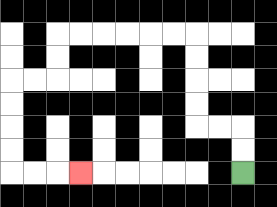{'start': '[10, 7]', 'end': '[3, 7]', 'path_directions': 'U,U,L,L,U,U,U,U,L,L,L,L,L,L,D,D,L,L,D,D,D,D,R,R,R', 'path_coordinates': '[[10, 7], [10, 6], [10, 5], [9, 5], [8, 5], [8, 4], [8, 3], [8, 2], [8, 1], [7, 1], [6, 1], [5, 1], [4, 1], [3, 1], [2, 1], [2, 2], [2, 3], [1, 3], [0, 3], [0, 4], [0, 5], [0, 6], [0, 7], [1, 7], [2, 7], [3, 7]]'}